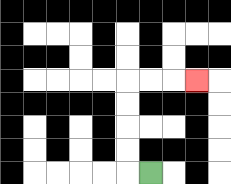{'start': '[6, 7]', 'end': '[8, 3]', 'path_directions': 'L,U,U,U,U,R,R,R', 'path_coordinates': '[[6, 7], [5, 7], [5, 6], [5, 5], [5, 4], [5, 3], [6, 3], [7, 3], [8, 3]]'}